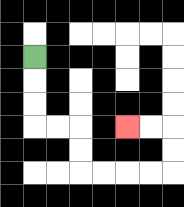{'start': '[1, 2]', 'end': '[5, 5]', 'path_directions': 'D,D,D,R,R,D,D,R,R,R,R,U,U,L,L', 'path_coordinates': '[[1, 2], [1, 3], [1, 4], [1, 5], [2, 5], [3, 5], [3, 6], [3, 7], [4, 7], [5, 7], [6, 7], [7, 7], [7, 6], [7, 5], [6, 5], [5, 5]]'}